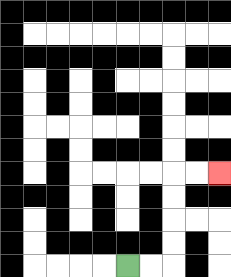{'start': '[5, 11]', 'end': '[9, 7]', 'path_directions': 'R,R,U,U,U,U,R,R', 'path_coordinates': '[[5, 11], [6, 11], [7, 11], [7, 10], [7, 9], [7, 8], [7, 7], [8, 7], [9, 7]]'}